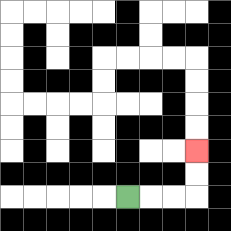{'start': '[5, 8]', 'end': '[8, 6]', 'path_directions': 'R,R,R,U,U', 'path_coordinates': '[[5, 8], [6, 8], [7, 8], [8, 8], [8, 7], [8, 6]]'}